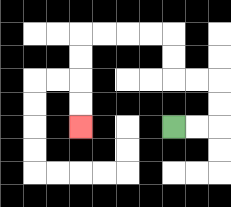{'start': '[7, 5]', 'end': '[3, 5]', 'path_directions': 'R,R,U,U,L,L,U,U,L,L,L,L,D,D,D,D', 'path_coordinates': '[[7, 5], [8, 5], [9, 5], [9, 4], [9, 3], [8, 3], [7, 3], [7, 2], [7, 1], [6, 1], [5, 1], [4, 1], [3, 1], [3, 2], [3, 3], [3, 4], [3, 5]]'}